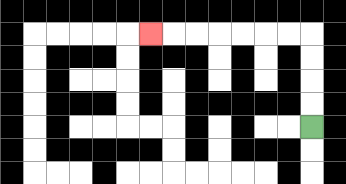{'start': '[13, 5]', 'end': '[6, 1]', 'path_directions': 'U,U,U,U,L,L,L,L,L,L,L', 'path_coordinates': '[[13, 5], [13, 4], [13, 3], [13, 2], [13, 1], [12, 1], [11, 1], [10, 1], [9, 1], [8, 1], [7, 1], [6, 1]]'}